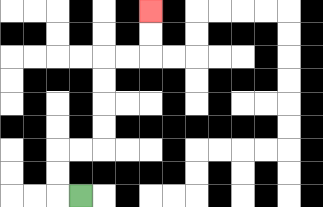{'start': '[3, 8]', 'end': '[6, 0]', 'path_directions': 'L,U,U,R,R,U,U,U,U,R,R,U,U', 'path_coordinates': '[[3, 8], [2, 8], [2, 7], [2, 6], [3, 6], [4, 6], [4, 5], [4, 4], [4, 3], [4, 2], [5, 2], [6, 2], [6, 1], [6, 0]]'}